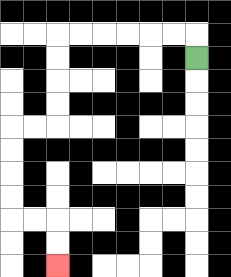{'start': '[8, 2]', 'end': '[2, 11]', 'path_directions': 'U,L,L,L,L,L,L,D,D,D,D,L,L,D,D,D,D,R,R,D,D', 'path_coordinates': '[[8, 2], [8, 1], [7, 1], [6, 1], [5, 1], [4, 1], [3, 1], [2, 1], [2, 2], [2, 3], [2, 4], [2, 5], [1, 5], [0, 5], [0, 6], [0, 7], [0, 8], [0, 9], [1, 9], [2, 9], [2, 10], [2, 11]]'}